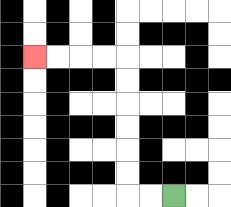{'start': '[7, 8]', 'end': '[1, 2]', 'path_directions': 'L,L,U,U,U,U,U,U,L,L,L,L', 'path_coordinates': '[[7, 8], [6, 8], [5, 8], [5, 7], [5, 6], [5, 5], [5, 4], [5, 3], [5, 2], [4, 2], [3, 2], [2, 2], [1, 2]]'}